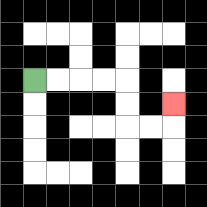{'start': '[1, 3]', 'end': '[7, 4]', 'path_directions': 'R,R,R,R,D,D,R,R,U', 'path_coordinates': '[[1, 3], [2, 3], [3, 3], [4, 3], [5, 3], [5, 4], [5, 5], [6, 5], [7, 5], [7, 4]]'}